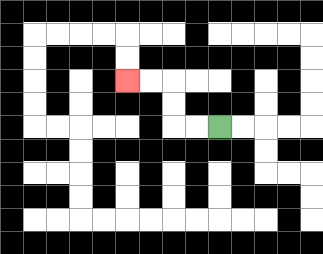{'start': '[9, 5]', 'end': '[5, 3]', 'path_directions': 'L,L,U,U,L,L', 'path_coordinates': '[[9, 5], [8, 5], [7, 5], [7, 4], [7, 3], [6, 3], [5, 3]]'}